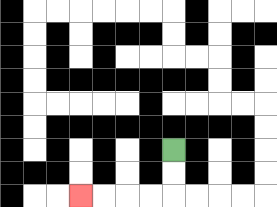{'start': '[7, 6]', 'end': '[3, 8]', 'path_directions': 'D,D,L,L,L,L', 'path_coordinates': '[[7, 6], [7, 7], [7, 8], [6, 8], [5, 8], [4, 8], [3, 8]]'}